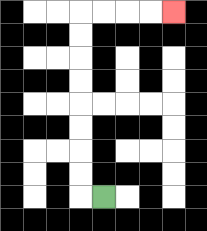{'start': '[4, 8]', 'end': '[7, 0]', 'path_directions': 'L,U,U,U,U,U,U,U,U,R,R,R,R', 'path_coordinates': '[[4, 8], [3, 8], [3, 7], [3, 6], [3, 5], [3, 4], [3, 3], [3, 2], [3, 1], [3, 0], [4, 0], [5, 0], [6, 0], [7, 0]]'}